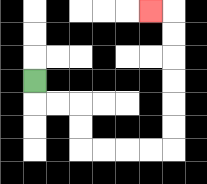{'start': '[1, 3]', 'end': '[6, 0]', 'path_directions': 'D,R,R,D,D,R,R,R,R,U,U,U,U,U,U,L', 'path_coordinates': '[[1, 3], [1, 4], [2, 4], [3, 4], [3, 5], [3, 6], [4, 6], [5, 6], [6, 6], [7, 6], [7, 5], [7, 4], [7, 3], [7, 2], [7, 1], [7, 0], [6, 0]]'}